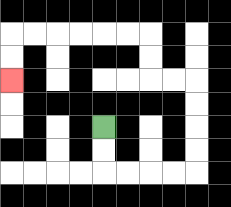{'start': '[4, 5]', 'end': '[0, 3]', 'path_directions': 'D,D,R,R,R,R,U,U,U,U,L,L,U,U,L,L,L,L,L,L,D,D', 'path_coordinates': '[[4, 5], [4, 6], [4, 7], [5, 7], [6, 7], [7, 7], [8, 7], [8, 6], [8, 5], [8, 4], [8, 3], [7, 3], [6, 3], [6, 2], [6, 1], [5, 1], [4, 1], [3, 1], [2, 1], [1, 1], [0, 1], [0, 2], [0, 3]]'}